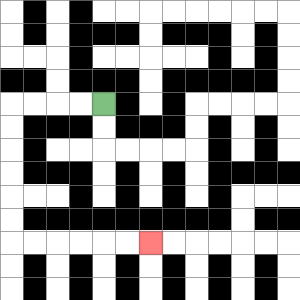{'start': '[4, 4]', 'end': '[6, 10]', 'path_directions': 'L,L,L,L,D,D,D,D,D,D,R,R,R,R,R,R', 'path_coordinates': '[[4, 4], [3, 4], [2, 4], [1, 4], [0, 4], [0, 5], [0, 6], [0, 7], [0, 8], [0, 9], [0, 10], [1, 10], [2, 10], [3, 10], [4, 10], [5, 10], [6, 10]]'}